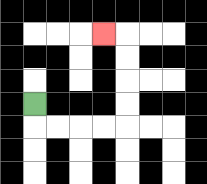{'start': '[1, 4]', 'end': '[4, 1]', 'path_directions': 'D,R,R,R,R,U,U,U,U,L', 'path_coordinates': '[[1, 4], [1, 5], [2, 5], [3, 5], [4, 5], [5, 5], [5, 4], [5, 3], [5, 2], [5, 1], [4, 1]]'}